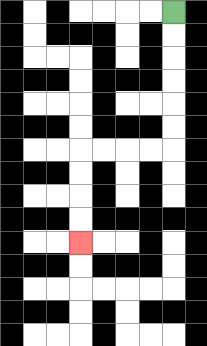{'start': '[7, 0]', 'end': '[3, 10]', 'path_directions': 'D,D,D,D,D,D,L,L,L,L,D,D,D,D', 'path_coordinates': '[[7, 0], [7, 1], [7, 2], [7, 3], [7, 4], [7, 5], [7, 6], [6, 6], [5, 6], [4, 6], [3, 6], [3, 7], [3, 8], [3, 9], [3, 10]]'}